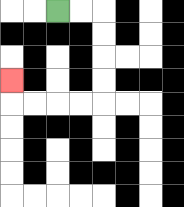{'start': '[2, 0]', 'end': '[0, 3]', 'path_directions': 'R,R,D,D,D,D,L,L,L,L,U', 'path_coordinates': '[[2, 0], [3, 0], [4, 0], [4, 1], [4, 2], [4, 3], [4, 4], [3, 4], [2, 4], [1, 4], [0, 4], [0, 3]]'}